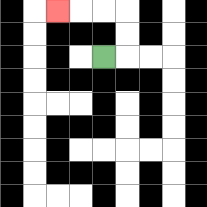{'start': '[4, 2]', 'end': '[2, 0]', 'path_directions': 'R,U,U,L,L,L', 'path_coordinates': '[[4, 2], [5, 2], [5, 1], [5, 0], [4, 0], [3, 0], [2, 0]]'}